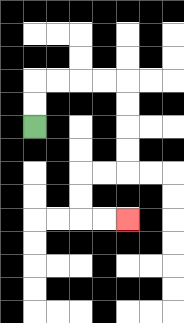{'start': '[1, 5]', 'end': '[5, 9]', 'path_directions': 'U,U,R,R,R,R,D,D,D,D,L,L,D,D,R,R', 'path_coordinates': '[[1, 5], [1, 4], [1, 3], [2, 3], [3, 3], [4, 3], [5, 3], [5, 4], [5, 5], [5, 6], [5, 7], [4, 7], [3, 7], [3, 8], [3, 9], [4, 9], [5, 9]]'}